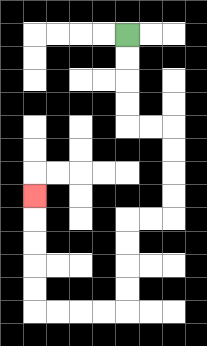{'start': '[5, 1]', 'end': '[1, 8]', 'path_directions': 'D,D,D,D,R,R,D,D,D,D,L,L,D,D,D,D,L,L,L,L,U,U,U,U,U', 'path_coordinates': '[[5, 1], [5, 2], [5, 3], [5, 4], [5, 5], [6, 5], [7, 5], [7, 6], [7, 7], [7, 8], [7, 9], [6, 9], [5, 9], [5, 10], [5, 11], [5, 12], [5, 13], [4, 13], [3, 13], [2, 13], [1, 13], [1, 12], [1, 11], [1, 10], [1, 9], [1, 8]]'}